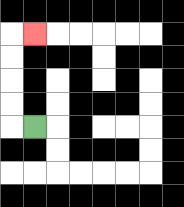{'start': '[1, 5]', 'end': '[1, 1]', 'path_directions': 'L,U,U,U,U,R', 'path_coordinates': '[[1, 5], [0, 5], [0, 4], [0, 3], [0, 2], [0, 1], [1, 1]]'}